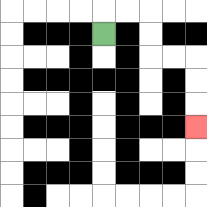{'start': '[4, 1]', 'end': '[8, 5]', 'path_directions': 'U,R,R,D,D,R,R,D,D,D', 'path_coordinates': '[[4, 1], [4, 0], [5, 0], [6, 0], [6, 1], [6, 2], [7, 2], [8, 2], [8, 3], [8, 4], [8, 5]]'}